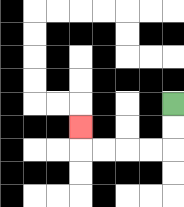{'start': '[7, 4]', 'end': '[3, 5]', 'path_directions': 'D,D,L,L,L,L,U', 'path_coordinates': '[[7, 4], [7, 5], [7, 6], [6, 6], [5, 6], [4, 6], [3, 6], [3, 5]]'}